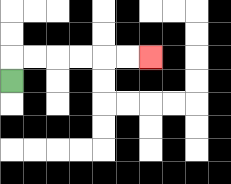{'start': '[0, 3]', 'end': '[6, 2]', 'path_directions': 'U,R,R,R,R,R,R', 'path_coordinates': '[[0, 3], [0, 2], [1, 2], [2, 2], [3, 2], [4, 2], [5, 2], [6, 2]]'}